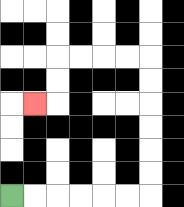{'start': '[0, 8]', 'end': '[1, 4]', 'path_directions': 'R,R,R,R,R,R,U,U,U,U,U,U,L,L,L,L,D,D,L', 'path_coordinates': '[[0, 8], [1, 8], [2, 8], [3, 8], [4, 8], [5, 8], [6, 8], [6, 7], [6, 6], [6, 5], [6, 4], [6, 3], [6, 2], [5, 2], [4, 2], [3, 2], [2, 2], [2, 3], [2, 4], [1, 4]]'}